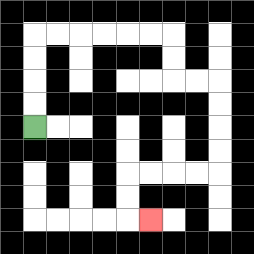{'start': '[1, 5]', 'end': '[6, 9]', 'path_directions': 'U,U,U,U,R,R,R,R,R,R,D,D,R,R,D,D,D,D,L,L,L,L,D,D,R', 'path_coordinates': '[[1, 5], [1, 4], [1, 3], [1, 2], [1, 1], [2, 1], [3, 1], [4, 1], [5, 1], [6, 1], [7, 1], [7, 2], [7, 3], [8, 3], [9, 3], [9, 4], [9, 5], [9, 6], [9, 7], [8, 7], [7, 7], [6, 7], [5, 7], [5, 8], [5, 9], [6, 9]]'}